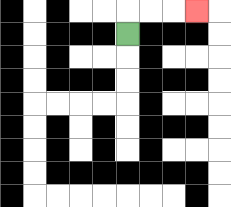{'start': '[5, 1]', 'end': '[8, 0]', 'path_directions': 'U,R,R,R', 'path_coordinates': '[[5, 1], [5, 0], [6, 0], [7, 0], [8, 0]]'}